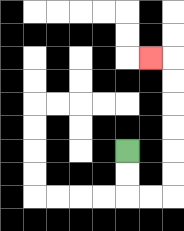{'start': '[5, 6]', 'end': '[6, 2]', 'path_directions': 'D,D,R,R,U,U,U,U,U,U,L', 'path_coordinates': '[[5, 6], [5, 7], [5, 8], [6, 8], [7, 8], [7, 7], [7, 6], [7, 5], [7, 4], [7, 3], [7, 2], [6, 2]]'}